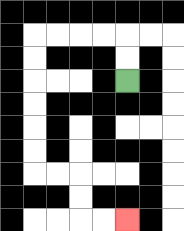{'start': '[5, 3]', 'end': '[5, 9]', 'path_directions': 'U,U,L,L,L,L,D,D,D,D,D,D,R,R,D,D,R,R', 'path_coordinates': '[[5, 3], [5, 2], [5, 1], [4, 1], [3, 1], [2, 1], [1, 1], [1, 2], [1, 3], [1, 4], [1, 5], [1, 6], [1, 7], [2, 7], [3, 7], [3, 8], [3, 9], [4, 9], [5, 9]]'}